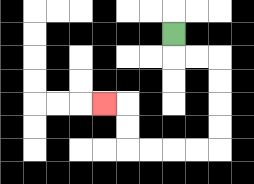{'start': '[7, 1]', 'end': '[4, 4]', 'path_directions': 'D,R,R,D,D,D,D,L,L,L,L,U,U,L', 'path_coordinates': '[[7, 1], [7, 2], [8, 2], [9, 2], [9, 3], [9, 4], [9, 5], [9, 6], [8, 6], [7, 6], [6, 6], [5, 6], [5, 5], [5, 4], [4, 4]]'}